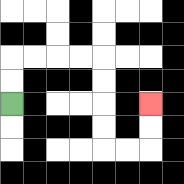{'start': '[0, 4]', 'end': '[6, 4]', 'path_directions': 'U,U,R,R,R,R,D,D,D,D,R,R,U,U', 'path_coordinates': '[[0, 4], [0, 3], [0, 2], [1, 2], [2, 2], [3, 2], [4, 2], [4, 3], [4, 4], [4, 5], [4, 6], [5, 6], [6, 6], [6, 5], [6, 4]]'}